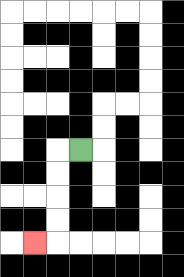{'start': '[3, 6]', 'end': '[1, 10]', 'path_directions': 'L,D,D,D,D,L', 'path_coordinates': '[[3, 6], [2, 6], [2, 7], [2, 8], [2, 9], [2, 10], [1, 10]]'}